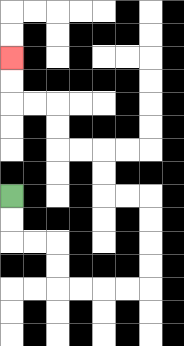{'start': '[0, 8]', 'end': '[0, 2]', 'path_directions': 'D,D,R,R,D,D,R,R,R,R,U,U,U,U,L,L,U,U,L,L,U,U,L,L,U,U', 'path_coordinates': '[[0, 8], [0, 9], [0, 10], [1, 10], [2, 10], [2, 11], [2, 12], [3, 12], [4, 12], [5, 12], [6, 12], [6, 11], [6, 10], [6, 9], [6, 8], [5, 8], [4, 8], [4, 7], [4, 6], [3, 6], [2, 6], [2, 5], [2, 4], [1, 4], [0, 4], [0, 3], [0, 2]]'}